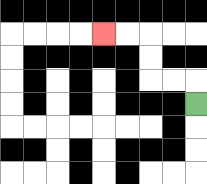{'start': '[8, 4]', 'end': '[4, 1]', 'path_directions': 'U,L,L,U,U,L,L', 'path_coordinates': '[[8, 4], [8, 3], [7, 3], [6, 3], [6, 2], [6, 1], [5, 1], [4, 1]]'}